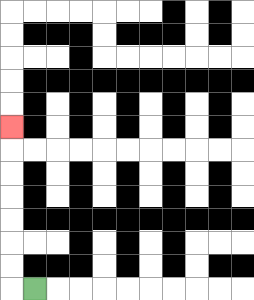{'start': '[1, 12]', 'end': '[0, 5]', 'path_directions': 'L,U,U,U,U,U,U,U', 'path_coordinates': '[[1, 12], [0, 12], [0, 11], [0, 10], [0, 9], [0, 8], [0, 7], [0, 6], [0, 5]]'}